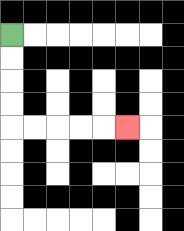{'start': '[0, 1]', 'end': '[5, 5]', 'path_directions': 'D,D,D,D,R,R,R,R,R', 'path_coordinates': '[[0, 1], [0, 2], [0, 3], [0, 4], [0, 5], [1, 5], [2, 5], [3, 5], [4, 5], [5, 5]]'}